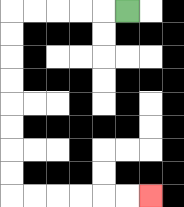{'start': '[5, 0]', 'end': '[6, 8]', 'path_directions': 'L,L,L,L,L,D,D,D,D,D,D,D,D,R,R,R,R,R,R', 'path_coordinates': '[[5, 0], [4, 0], [3, 0], [2, 0], [1, 0], [0, 0], [0, 1], [0, 2], [0, 3], [0, 4], [0, 5], [0, 6], [0, 7], [0, 8], [1, 8], [2, 8], [3, 8], [4, 8], [5, 8], [6, 8]]'}